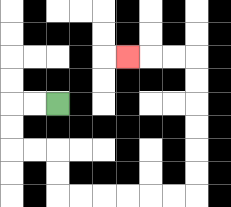{'start': '[2, 4]', 'end': '[5, 2]', 'path_directions': 'L,L,D,D,R,R,D,D,R,R,R,R,R,R,U,U,U,U,U,U,L,L,L', 'path_coordinates': '[[2, 4], [1, 4], [0, 4], [0, 5], [0, 6], [1, 6], [2, 6], [2, 7], [2, 8], [3, 8], [4, 8], [5, 8], [6, 8], [7, 8], [8, 8], [8, 7], [8, 6], [8, 5], [8, 4], [8, 3], [8, 2], [7, 2], [6, 2], [5, 2]]'}